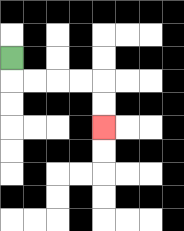{'start': '[0, 2]', 'end': '[4, 5]', 'path_directions': 'D,R,R,R,R,D,D', 'path_coordinates': '[[0, 2], [0, 3], [1, 3], [2, 3], [3, 3], [4, 3], [4, 4], [4, 5]]'}